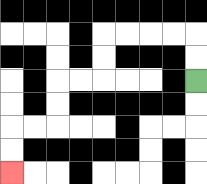{'start': '[8, 3]', 'end': '[0, 7]', 'path_directions': 'U,U,L,L,L,L,D,D,L,L,D,D,L,L,D,D', 'path_coordinates': '[[8, 3], [8, 2], [8, 1], [7, 1], [6, 1], [5, 1], [4, 1], [4, 2], [4, 3], [3, 3], [2, 3], [2, 4], [2, 5], [1, 5], [0, 5], [0, 6], [0, 7]]'}